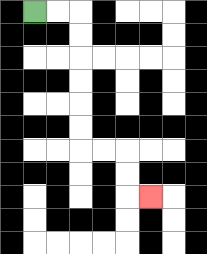{'start': '[1, 0]', 'end': '[6, 8]', 'path_directions': 'R,R,D,D,D,D,D,D,R,R,D,D,R', 'path_coordinates': '[[1, 0], [2, 0], [3, 0], [3, 1], [3, 2], [3, 3], [3, 4], [3, 5], [3, 6], [4, 6], [5, 6], [5, 7], [5, 8], [6, 8]]'}